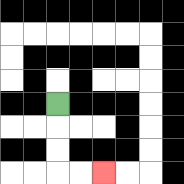{'start': '[2, 4]', 'end': '[4, 7]', 'path_directions': 'D,D,D,R,R', 'path_coordinates': '[[2, 4], [2, 5], [2, 6], [2, 7], [3, 7], [4, 7]]'}